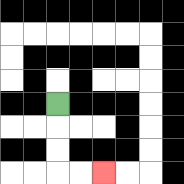{'start': '[2, 4]', 'end': '[4, 7]', 'path_directions': 'D,D,D,R,R', 'path_coordinates': '[[2, 4], [2, 5], [2, 6], [2, 7], [3, 7], [4, 7]]'}